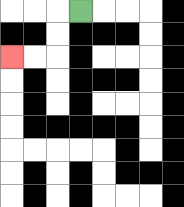{'start': '[3, 0]', 'end': '[0, 2]', 'path_directions': 'L,D,D,L,L', 'path_coordinates': '[[3, 0], [2, 0], [2, 1], [2, 2], [1, 2], [0, 2]]'}